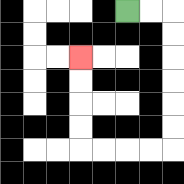{'start': '[5, 0]', 'end': '[3, 2]', 'path_directions': 'R,R,D,D,D,D,D,D,L,L,L,L,U,U,U,U', 'path_coordinates': '[[5, 0], [6, 0], [7, 0], [7, 1], [7, 2], [7, 3], [7, 4], [7, 5], [7, 6], [6, 6], [5, 6], [4, 6], [3, 6], [3, 5], [3, 4], [3, 3], [3, 2]]'}